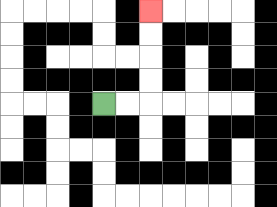{'start': '[4, 4]', 'end': '[6, 0]', 'path_directions': 'R,R,U,U,U,U', 'path_coordinates': '[[4, 4], [5, 4], [6, 4], [6, 3], [6, 2], [6, 1], [6, 0]]'}